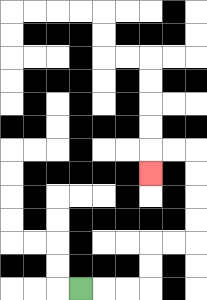{'start': '[3, 12]', 'end': '[6, 7]', 'path_directions': 'R,R,R,U,U,R,R,U,U,U,U,L,L,D', 'path_coordinates': '[[3, 12], [4, 12], [5, 12], [6, 12], [6, 11], [6, 10], [7, 10], [8, 10], [8, 9], [8, 8], [8, 7], [8, 6], [7, 6], [6, 6], [6, 7]]'}